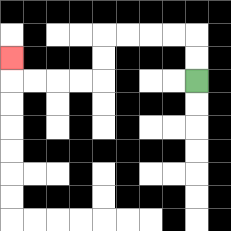{'start': '[8, 3]', 'end': '[0, 2]', 'path_directions': 'U,U,L,L,L,L,D,D,L,L,L,L,U', 'path_coordinates': '[[8, 3], [8, 2], [8, 1], [7, 1], [6, 1], [5, 1], [4, 1], [4, 2], [4, 3], [3, 3], [2, 3], [1, 3], [0, 3], [0, 2]]'}